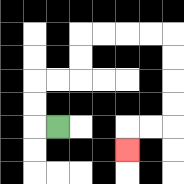{'start': '[2, 5]', 'end': '[5, 6]', 'path_directions': 'L,U,U,R,R,U,U,R,R,R,R,D,D,D,D,L,L,D', 'path_coordinates': '[[2, 5], [1, 5], [1, 4], [1, 3], [2, 3], [3, 3], [3, 2], [3, 1], [4, 1], [5, 1], [6, 1], [7, 1], [7, 2], [7, 3], [7, 4], [7, 5], [6, 5], [5, 5], [5, 6]]'}